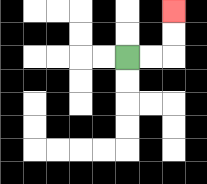{'start': '[5, 2]', 'end': '[7, 0]', 'path_directions': 'R,R,U,U', 'path_coordinates': '[[5, 2], [6, 2], [7, 2], [7, 1], [7, 0]]'}